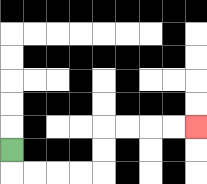{'start': '[0, 6]', 'end': '[8, 5]', 'path_directions': 'D,R,R,R,R,U,U,R,R,R,R', 'path_coordinates': '[[0, 6], [0, 7], [1, 7], [2, 7], [3, 7], [4, 7], [4, 6], [4, 5], [5, 5], [6, 5], [7, 5], [8, 5]]'}